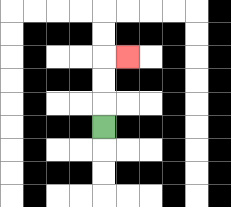{'start': '[4, 5]', 'end': '[5, 2]', 'path_directions': 'U,U,U,R', 'path_coordinates': '[[4, 5], [4, 4], [4, 3], [4, 2], [5, 2]]'}